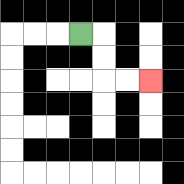{'start': '[3, 1]', 'end': '[6, 3]', 'path_directions': 'R,D,D,R,R', 'path_coordinates': '[[3, 1], [4, 1], [4, 2], [4, 3], [5, 3], [6, 3]]'}